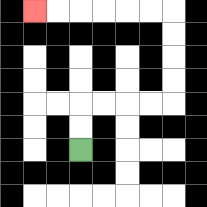{'start': '[3, 6]', 'end': '[1, 0]', 'path_directions': 'U,U,R,R,R,R,U,U,U,U,L,L,L,L,L,L', 'path_coordinates': '[[3, 6], [3, 5], [3, 4], [4, 4], [5, 4], [6, 4], [7, 4], [7, 3], [7, 2], [7, 1], [7, 0], [6, 0], [5, 0], [4, 0], [3, 0], [2, 0], [1, 0]]'}